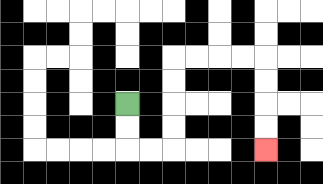{'start': '[5, 4]', 'end': '[11, 6]', 'path_directions': 'D,D,R,R,U,U,U,U,R,R,R,R,D,D,D,D', 'path_coordinates': '[[5, 4], [5, 5], [5, 6], [6, 6], [7, 6], [7, 5], [7, 4], [7, 3], [7, 2], [8, 2], [9, 2], [10, 2], [11, 2], [11, 3], [11, 4], [11, 5], [11, 6]]'}